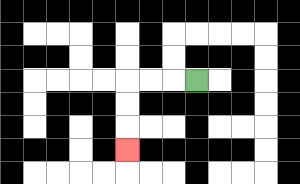{'start': '[8, 3]', 'end': '[5, 6]', 'path_directions': 'L,L,L,D,D,D', 'path_coordinates': '[[8, 3], [7, 3], [6, 3], [5, 3], [5, 4], [5, 5], [5, 6]]'}